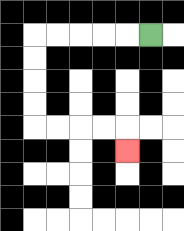{'start': '[6, 1]', 'end': '[5, 6]', 'path_directions': 'L,L,L,L,L,D,D,D,D,R,R,R,R,D', 'path_coordinates': '[[6, 1], [5, 1], [4, 1], [3, 1], [2, 1], [1, 1], [1, 2], [1, 3], [1, 4], [1, 5], [2, 5], [3, 5], [4, 5], [5, 5], [5, 6]]'}